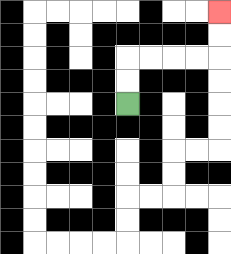{'start': '[5, 4]', 'end': '[9, 0]', 'path_directions': 'U,U,R,R,R,R,U,U', 'path_coordinates': '[[5, 4], [5, 3], [5, 2], [6, 2], [7, 2], [8, 2], [9, 2], [9, 1], [9, 0]]'}